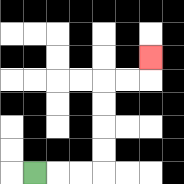{'start': '[1, 7]', 'end': '[6, 2]', 'path_directions': 'R,R,R,U,U,U,U,R,R,U', 'path_coordinates': '[[1, 7], [2, 7], [3, 7], [4, 7], [4, 6], [4, 5], [4, 4], [4, 3], [5, 3], [6, 3], [6, 2]]'}